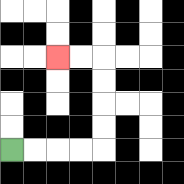{'start': '[0, 6]', 'end': '[2, 2]', 'path_directions': 'R,R,R,R,U,U,U,U,L,L', 'path_coordinates': '[[0, 6], [1, 6], [2, 6], [3, 6], [4, 6], [4, 5], [4, 4], [4, 3], [4, 2], [3, 2], [2, 2]]'}